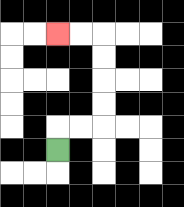{'start': '[2, 6]', 'end': '[2, 1]', 'path_directions': 'U,R,R,U,U,U,U,L,L', 'path_coordinates': '[[2, 6], [2, 5], [3, 5], [4, 5], [4, 4], [4, 3], [4, 2], [4, 1], [3, 1], [2, 1]]'}